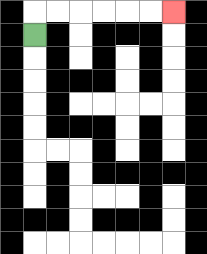{'start': '[1, 1]', 'end': '[7, 0]', 'path_directions': 'U,R,R,R,R,R,R', 'path_coordinates': '[[1, 1], [1, 0], [2, 0], [3, 0], [4, 0], [5, 0], [6, 0], [7, 0]]'}